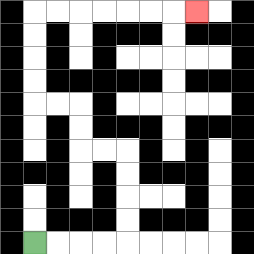{'start': '[1, 10]', 'end': '[8, 0]', 'path_directions': 'R,R,R,R,U,U,U,U,L,L,U,U,L,L,U,U,U,U,R,R,R,R,R,R,R', 'path_coordinates': '[[1, 10], [2, 10], [3, 10], [4, 10], [5, 10], [5, 9], [5, 8], [5, 7], [5, 6], [4, 6], [3, 6], [3, 5], [3, 4], [2, 4], [1, 4], [1, 3], [1, 2], [1, 1], [1, 0], [2, 0], [3, 0], [4, 0], [5, 0], [6, 0], [7, 0], [8, 0]]'}